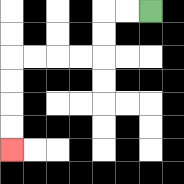{'start': '[6, 0]', 'end': '[0, 6]', 'path_directions': 'L,L,D,D,L,L,L,L,D,D,D,D', 'path_coordinates': '[[6, 0], [5, 0], [4, 0], [4, 1], [4, 2], [3, 2], [2, 2], [1, 2], [0, 2], [0, 3], [0, 4], [0, 5], [0, 6]]'}